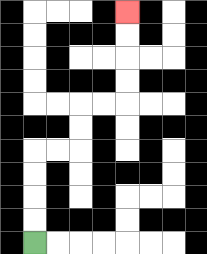{'start': '[1, 10]', 'end': '[5, 0]', 'path_directions': 'U,U,U,U,R,R,U,U,R,R,U,U,U,U', 'path_coordinates': '[[1, 10], [1, 9], [1, 8], [1, 7], [1, 6], [2, 6], [3, 6], [3, 5], [3, 4], [4, 4], [5, 4], [5, 3], [5, 2], [5, 1], [5, 0]]'}